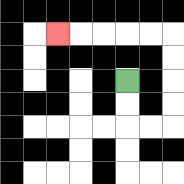{'start': '[5, 3]', 'end': '[2, 1]', 'path_directions': 'D,D,R,R,U,U,U,U,L,L,L,L,L', 'path_coordinates': '[[5, 3], [5, 4], [5, 5], [6, 5], [7, 5], [7, 4], [7, 3], [7, 2], [7, 1], [6, 1], [5, 1], [4, 1], [3, 1], [2, 1]]'}